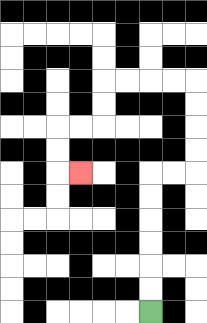{'start': '[6, 13]', 'end': '[3, 7]', 'path_directions': 'U,U,U,U,U,U,R,R,U,U,U,U,L,L,L,L,D,D,L,L,D,D,R', 'path_coordinates': '[[6, 13], [6, 12], [6, 11], [6, 10], [6, 9], [6, 8], [6, 7], [7, 7], [8, 7], [8, 6], [8, 5], [8, 4], [8, 3], [7, 3], [6, 3], [5, 3], [4, 3], [4, 4], [4, 5], [3, 5], [2, 5], [2, 6], [2, 7], [3, 7]]'}